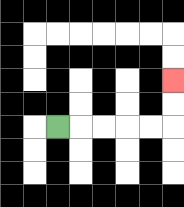{'start': '[2, 5]', 'end': '[7, 3]', 'path_directions': 'R,R,R,R,R,U,U', 'path_coordinates': '[[2, 5], [3, 5], [4, 5], [5, 5], [6, 5], [7, 5], [7, 4], [7, 3]]'}